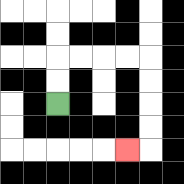{'start': '[2, 4]', 'end': '[5, 6]', 'path_directions': 'U,U,R,R,R,R,D,D,D,D,L', 'path_coordinates': '[[2, 4], [2, 3], [2, 2], [3, 2], [4, 2], [5, 2], [6, 2], [6, 3], [6, 4], [6, 5], [6, 6], [5, 6]]'}